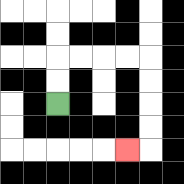{'start': '[2, 4]', 'end': '[5, 6]', 'path_directions': 'U,U,R,R,R,R,D,D,D,D,L', 'path_coordinates': '[[2, 4], [2, 3], [2, 2], [3, 2], [4, 2], [5, 2], [6, 2], [6, 3], [6, 4], [6, 5], [6, 6], [5, 6]]'}